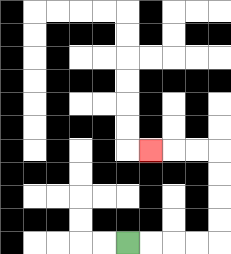{'start': '[5, 10]', 'end': '[6, 6]', 'path_directions': 'R,R,R,R,U,U,U,U,L,L,L', 'path_coordinates': '[[5, 10], [6, 10], [7, 10], [8, 10], [9, 10], [9, 9], [9, 8], [9, 7], [9, 6], [8, 6], [7, 6], [6, 6]]'}